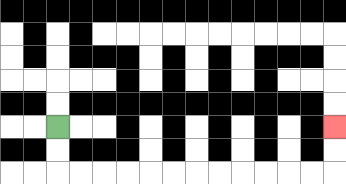{'start': '[2, 5]', 'end': '[14, 5]', 'path_directions': 'D,D,R,R,R,R,R,R,R,R,R,R,R,R,U,U', 'path_coordinates': '[[2, 5], [2, 6], [2, 7], [3, 7], [4, 7], [5, 7], [6, 7], [7, 7], [8, 7], [9, 7], [10, 7], [11, 7], [12, 7], [13, 7], [14, 7], [14, 6], [14, 5]]'}